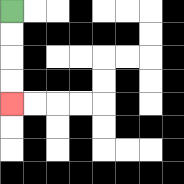{'start': '[0, 0]', 'end': '[0, 4]', 'path_directions': 'D,D,D,D', 'path_coordinates': '[[0, 0], [0, 1], [0, 2], [0, 3], [0, 4]]'}